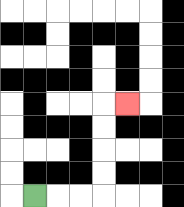{'start': '[1, 8]', 'end': '[5, 4]', 'path_directions': 'R,R,R,U,U,U,U,R', 'path_coordinates': '[[1, 8], [2, 8], [3, 8], [4, 8], [4, 7], [4, 6], [4, 5], [4, 4], [5, 4]]'}